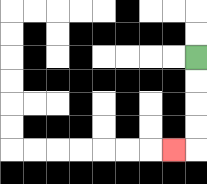{'start': '[8, 2]', 'end': '[7, 6]', 'path_directions': 'D,D,D,D,L', 'path_coordinates': '[[8, 2], [8, 3], [8, 4], [8, 5], [8, 6], [7, 6]]'}